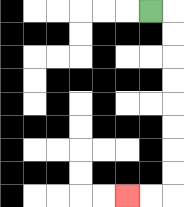{'start': '[6, 0]', 'end': '[5, 8]', 'path_directions': 'R,D,D,D,D,D,D,D,D,L,L', 'path_coordinates': '[[6, 0], [7, 0], [7, 1], [7, 2], [7, 3], [7, 4], [7, 5], [7, 6], [7, 7], [7, 8], [6, 8], [5, 8]]'}